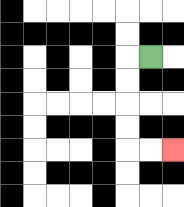{'start': '[6, 2]', 'end': '[7, 6]', 'path_directions': 'L,D,D,D,D,R,R', 'path_coordinates': '[[6, 2], [5, 2], [5, 3], [5, 4], [5, 5], [5, 6], [6, 6], [7, 6]]'}